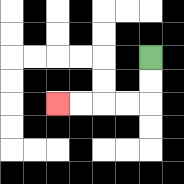{'start': '[6, 2]', 'end': '[2, 4]', 'path_directions': 'D,D,L,L,L,L', 'path_coordinates': '[[6, 2], [6, 3], [6, 4], [5, 4], [4, 4], [3, 4], [2, 4]]'}